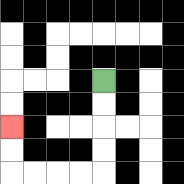{'start': '[4, 3]', 'end': '[0, 5]', 'path_directions': 'D,D,D,D,L,L,L,L,U,U', 'path_coordinates': '[[4, 3], [4, 4], [4, 5], [4, 6], [4, 7], [3, 7], [2, 7], [1, 7], [0, 7], [0, 6], [0, 5]]'}